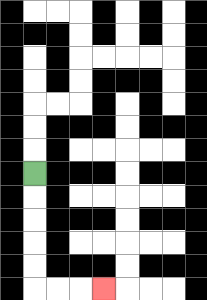{'start': '[1, 7]', 'end': '[4, 12]', 'path_directions': 'D,D,D,D,D,R,R,R', 'path_coordinates': '[[1, 7], [1, 8], [1, 9], [1, 10], [1, 11], [1, 12], [2, 12], [3, 12], [4, 12]]'}